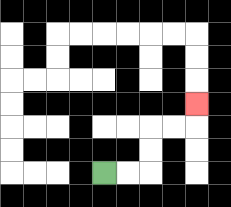{'start': '[4, 7]', 'end': '[8, 4]', 'path_directions': 'R,R,U,U,R,R,U', 'path_coordinates': '[[4, 7], [5, 7], [6, 7], [6, 6], [6, 5], [7, 5], [8, 5], [8, 4]]'}